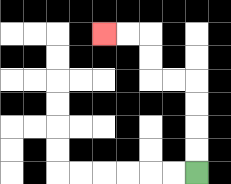{'start': '[8, 7]', 'end': '[4, 1]', 'path_directions': 'U,U,U,U,L,L,U,U,L,L', 'path_coordinates': '[[8, 7], [8, 6], [8, 5], [8, 4], [8, 3], [7, 3], [6, 3], [6, 2], [6, 1], [5, 1], [4, 1]]'}